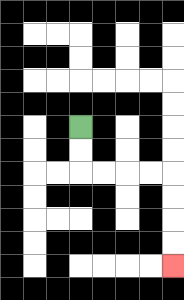{'start': '[3, 5]', 'end': '[7, 11]', 'path_directions': 'D,D,R,R,R,R,D,D,D,D', 'path_coordinates': '[[3, 5], [3, 6], [3, 7], [4, 7], [5, 7], [6, 7], [7, 7], [7, 8], [7, 9], [7, 10], [7, 11]]'}